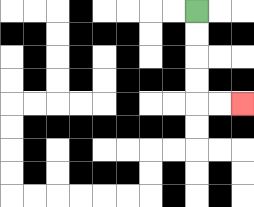{'start': '[8, 0]', 'end': '[10, 4]', 'path_directions': 'D,D,D,D,R,R', 'path_coordinates': '[[8, 0], [8, 1], [8, 2], [8, 3], [8, 4], [9, 4], [10, 4]]'}